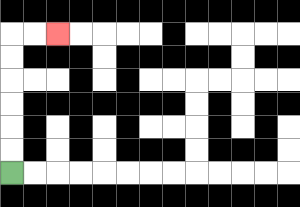{'start': '[0, 7]', 'end': '[2, 1]', 'path_directions': 'U,U,U,U,U,U,R,R', 'path_coordinates': '[[0, 7], [0, 6], [0, 5], [0, 4], [0, 3], [0, 2], [0, 1], [1, 1], [2, 1]]'}